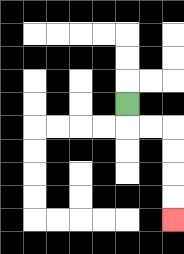{'start': '[5, 4]', 'end': '[7, 9]', 'path_directions': 'D,R,R,D,D,D,D', 'path_coordinates': '[[5, 4], [5, 5], [6, 5], [7, 5], [7, 6], [7, 7], [7, 8], [7, 9]]'}